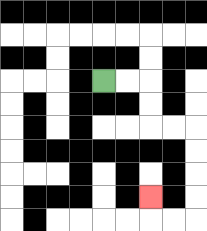{'start': '[4, 3]', 'end': '[6, 8]', 'path_directions': 'R,R,D,D,R,R,D,D,D,D,L,L,U', 'path_coordinates': '[[4, 3], [5, 3], [6, 3], [6, 4], [6, 5], [7, 5], [8, 5], [8, 6], [8, 7], [8, 8], [8, 9], [7, 9], [6, 9], [6, 8]]'}